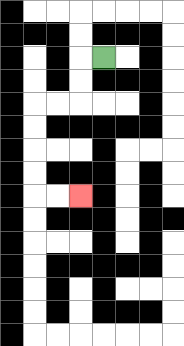{'start': '[4, 2]', 'end': '[3, 8]', 'path_directions': 'L,D,D,L,L,D,D,D,D,R,R', 'path_coordinates': '[[4, 2], [3, 2], [3, 3], [3, 4], [2, 4], [1, 4], [1, 5], [1, 6], [1, 7], [1, 8], [2, 8], [3, 8]]'}